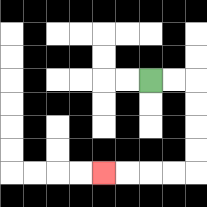{'start': '[6, 3]', 'end': '[4, 7]', 'path_directions': 'R,R,D,D,D,D,L,L,L,L', 'path_coordinates': '[[6, 3], [7, 3], [8, 3], [8, 4], [8, 5], [8, 6], [8, 7], [7, 7], [6, 7], [5, 7], [4, 7]]'}